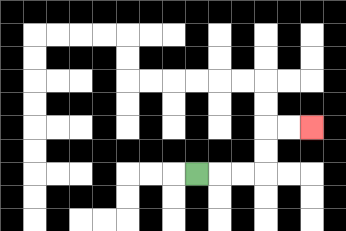{'start': '[8, 7]', 'end': '[13, 5]', 'path_directions': 'R,R,R,U,U,R,R', 'path_coordinates': '[[8, 7], [9, 7], [10, 7], [11, 7], [11, 6], [11, 5], [12, 5], [13, 5]]'}